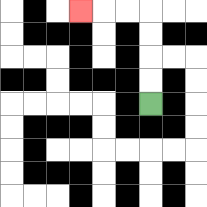{'start': '[6, 4]', 'end': '[3, 0]', 'path_directions': 'U,U,U,U,L,L,L', 'path_coordinates': '[[6, 4], [6, 3], [6, 2], [6, 1], [6, 0], [5, 0], [4, 0], [3, 0]]'}